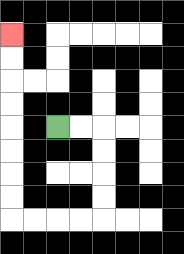{'start': '[2, 5]', 'end': '[0, 1]', 'path_directions': 'R,R,D,D,D,D,L,L,L,L,U,U,U,U,U,U,U,U', 'path_coordinates': '[[2, 5], [3, 5], [4, 5], [4, 6], [4, 7], [4, 8], [4, 9], [3, 9], [2, 9], [1, 9], [0, 9], [0, 8], [0, 7], [0, 6], [0, 5], [0, 4], [0, 3], [0, 2], [0, 1]]'}